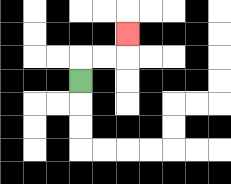{'start': '[3, 3]', 'end': '[5, 1]', 'path_directions': 'U,R,R,U', 'path_coordinates': '[[3, 3], [3, 2], [4, 2], [5, 2], [5, 1]]'}